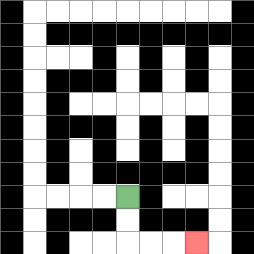{'start': '[5, 8]', 'end': '[8, 10]', 'path_directions': 'D,D,R,R,R', 'path_coordinates': '[[5, 8], [5, 9], [5, 10], [6, 10], [7, 10], [8, 10]]'}